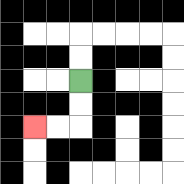{'start': '[3, 3]', 'end': '[1, 5]', 'path_directions': 'D,D,L,L', 'path_coordinates': '[[3, 3], [3, 4], [3, 5], [2, 5], [1, 5]]'}